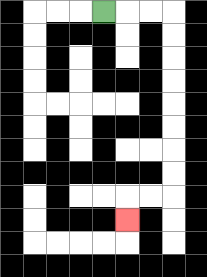{'start': '[4, 0]', 'end': '[5, 9]', 'path_directions': 'R,R,R,D,D,D,D,D,D,D,D,L,L,D', 'path_coordinates': '[[4, 0], [5, 0], [6, 0], [7, 0], [7, 1], [7, 2], [7, 3], [7, 4], [7, 5], [7, 6], [7, 7], [7, 8], [6, 8], [5, 8], [5, 9]]'}